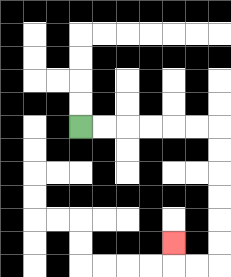{'start': '[3, 5]', 'end': '[7, 10]', 'path_directions': 'R,R,R,R,R,R,D,D,D,D,D,D,L,L,U', 'path_coordinates': '[[3, 5], [4, 5], [5, 5], [6, 5], [7, 5], [8, 5], [9, 5], [9, 6], [9, 7], [9, 8], [9, 9], [9, 10], [9, 11], [8, 11], [7, 11], [7, 10]]'}